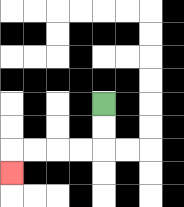{'start': '[4, 4]', 'end': '[0, 7]', 'path_directions': 'D,D,L,L,L,L,D', 'path_coordinates': '[[4, 4], [4, 5], [4, 6], [3, 6], [2, 6], [1, 6], [0, 6], [0, 7]]'}